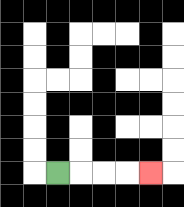{'start': '[2, 7]', 'end': '[6, 7]', 'path_directions': 'R,R,R,R', 'path_coordinates': '[[2, 7], [3, 7], [4, 7], [5, 7], [6, 7]]'}